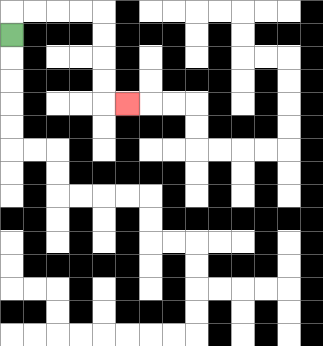{'start': '[0, 1]', 'end': '[5, 4]', 'path_directions': 'U,R,R,R,R,D,D,D,D,R', 'path_coordinates': '[[0, 1], [0, 0], [1, 0], [2, 0], [3, 0], [4, 0], [4, 1], [4, 2], [4, 3], [4, 4], [5, 4]]'}